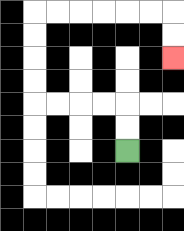{'start': '[5, 6]', 'end': '[7, 2]', 'path_directions': 'U,U,L,L,L,L,U,U,U,U,R,R,R,R,R,R,D,D', 'path_coordinates': '[[5, 6], [5, 5], [5, 4], [4, 4], [3, 4], [2, 4], [1, 4], [1, 3], [1, 2], [1, 1], [1, 0], [2, 0], [3, 0], [4, 0], [5, 0], [6, 0], [7, 0], [7, 1], [7, 2]]'}